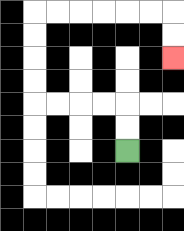{'start': '[5, 6]', 'end': '[7, 2]', 'path_directions': 'U,U,L,L,L,L,U,U,U,U,R,R,R,R,R,R,D,D', 'path_coordinates': '[[5, 6], [5, 5], [5, 4], [4, 4], [3, 4], [2, 4], [1, 4], [1, 3], [1, 2], [1, 1], [1, 0], [2, 0], [3, 0], [4, 0], [5, 0], [6, 0], [7, 0], [7, 1], [7, 2]]'}